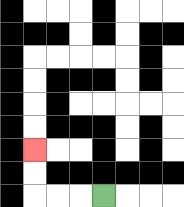{'start': '[4, 8]', 'end': '[1, 6]', 'path_directions': 'L,L,L,U,U', 'path_coordinates': '[[4, 8], [3, 8], [2, 8], [1, 8], [1, 7], [1, 6]]'}